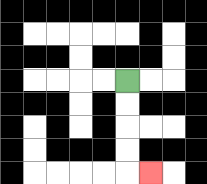{'start': '[5, 3]', 'end': '[6, 7]', 'path_directions': 'D,D,D,D,R', 'path_coordinates': '[[5, 3], [5, 4], [5, 5], [5, 6], [5, 7], [6, 7]]'}